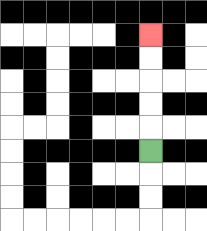{'start': '[6, 6]', 'end': '[6, 1]', 'path_directions': 'U,U,U,U,U', 'path_coordinates': '[[6, 6], [6, 5], [6, 4], [6, 3], [6, 2], [6, 1]]'}